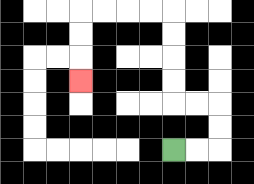{'start': '[7, 6]', 'end': '[3, 3]', 'path_directions': 'R,R,U,U,L,L,U,U,U,U,L,L,L,L,D,D,D', 'path_coordinates': '[[7, 6], [8, 6], [9, 6], [9, 5], [9, 4], [8, 4], [7, 4], [7, 3], [7, 2], [7, 1], [7, 0], [6, 0], [5, 0], [4, 0], [3, 0], [3, 1], [3, 2], [3, 3]]'}